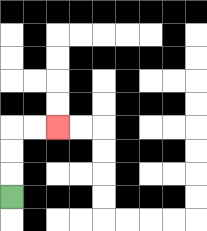{'start': '[0, 8]', 'end': '[2, 5]', 'path_directions': 'U,U,U,R,R', 'path_coordinates': '[[0, 8], [0, 7], [0, 6], [0, 5], [1, 5], [2, 5]]'}